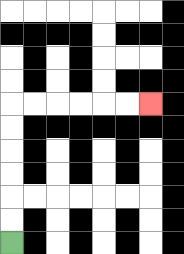{'start': '[0, 10]', 'end': '[6, 4]', 'path_directions': 'U,U,U,U,U,U,R,R,R,R,R,R', 'path_coordinates': '[[0, 10], [0, 9], [0, 8], [0, 7], [0, 6], [0, 5], [0, 4], [1, 4], [2, 4], [3, 4], [4, 4], [5, 4], [6, 4]]'}